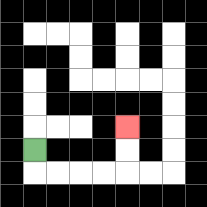{'start': '[1, 6]', 'end': '[5, 5]', 'path_directions': 'D,R,R,R,R,U,U', 'path_coordinates': '[[1, 6], [1, 7], [2, 7], [3, 7], [4, 7], [5, 7], [5, 6], [5, 5]]'}